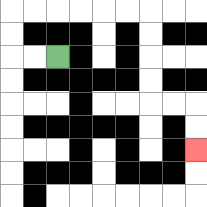{'start': '[2, 2]', 'end': '[8, 6]', 'path_directions': 'L,L,U,U,R,R,R,R,R,R,D,D,D,D,R,R,D,D', 'path_coordinates': '[[2, 2], [1, 2], [0, 2], [0, 1], [0, 0], [1, 0], [2, 0], [3, 0], [4, 0], [5, 0], [6, 0], [6, 1], [6, 2], [6, 3], [6, 4], [7, 4], [8, 4], [8, 5], [8, 6]]'}